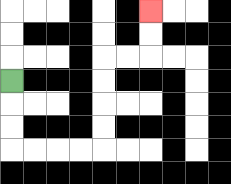{'start': '[0, 3]', 'end': '[6, 0]', 'path_directions': 'D,D,D,R,R,R,R,U,U,U,U,R,R,U,U', 'path_coordinates': '[[0, 3], [0, 4], [0, 5], [0, 6], [1, 6], [2, 6], [3, 6], [4, 6], [4, 5], [4, 4], [4, 3], [4, 2], [5, 2], [6, 2], [6, 1], [6, 0]]'}